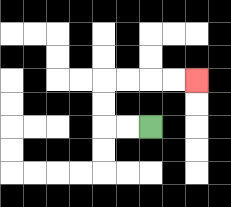{'start': '[6, 5]', 'end': '[8, 3]', 'path_directions': 'L,L,U,U,R,R,R,R', 'path_coordinates': '[[6, 5], [5, 5], [4, 5], [4, 4], [4, 3], [5, 3], [6, 3], [7, 3], [8, 3]]'}